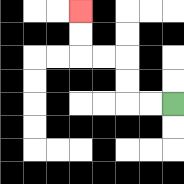{'start': '[7, 4]', 'end': '[3, 0]', 'path_directions': 'L,L,U,U,L,L,U,U', 'path_coordinates': '[[7, 4], [6, 4], [5, 4], [5, 3], [5, 2], [4, 2], [3, 2], [3, 1], [3, 0]]'}